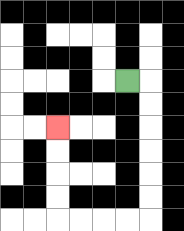{'start': '[5, 3]', 'end': '[2, 5]', 'path_directions': 'R,D,D,D,D,D,D,L,L,L,L,U,U,U,U', 'path_coordinates': '[[5, 3], [6, 3], [6, 4], [6, 5], [6, 6], [6, 7], [6, 8], [6, 9], [5, 9], [4, 9], [3, 9], [2, 9], [2, 8], [2, 7], [2, 6], [2, 5]]'}